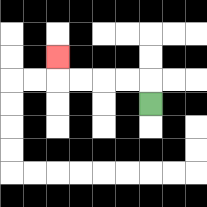{'start': '[6, 4]', 'end': '[2, 2]', 'path_directions': 'U,L,L,L,L,U', 'path_coordinates': '[[6, 4], [6, 3], [5, 3], [4, 3], [3, 3], [2, 3], [2, 2]]'}